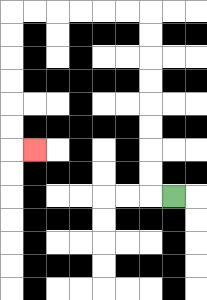{'start': '[7, 8]', 'end': '[1, 6]', 'path_directions': 'L,U,U,U,U,U,U,U,U,L,L,L,L,L,L,D,D,D,D,D,D,R', 'path_coordinates': '[[7, 8], [6, 8], [6, 7], [6, 6], [6, 5], [6, 4], [6, 3], [6, 2], [6, 1], [6, 0], [5, 0], [4, 0], [3, 0], [2, 0], [1, 0], [0, 0], [0, 1], [0, 2], [0, 3], [0, 4], [0, 5], [0, 6], [1, 6]]'}